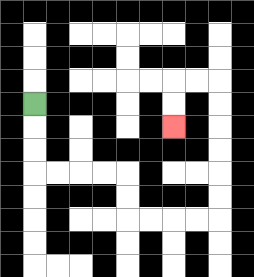{'start': '[1, 4]', 'end': '[7, 5]', 'path_directions': 'D,D,D,R,R,R,R,D,D,R,R,R,R,U,U,U,U,U,U,L,L,D,D', 'path_coordinates': '[[1, 4], [1, 5], [1, 6], [1, 7], [2, 7], [3, 7], [4, 7], [5, 7], [5, 8], [5, 9], [6, 9], [7, 9], [8, 9], [9, 9], [9, 8], [9, 7], [9, 6], [9, 5], [9, 4], [9, 3], [8, 3], [7, 3], [7, 4], [7, 5]]'}